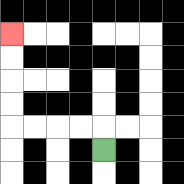{'start': '[4, 6]', 'end': '[0, 1]', 'path_directions': 'U,L,L,L,L,U,U,U,U', 'path_coordinates': '[[4, 6], [4, 5], [3, 5], [2, 5], [1, 5], [0, 5], [0, 4], [0, 3], [0, 2], [0, 1]]'}